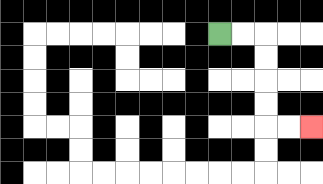{'start': '[9, 1]', 'end': '[13, 5]', 'path_directions': 'R,R,D,D,D,D,R,R', 'path_coordinates': '[[9, 1], [10, 1], [11, 1], [11, 2], [11, 3], [11, 4], [11, 5], [12, 5], [13, 5]]'}